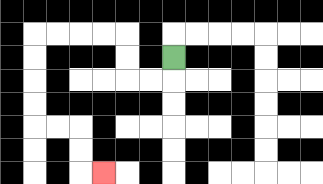{'start': '[7, 2]', 'end': '[4, 7]', 'path_directions': 'D,L,L,U,U,L,L,L,L,D,D,D,D,R,R,D,D,R', 'path_coordinates': '[[7, 2], [7, 3], [6, 3], [5, 3], [5, 2], [5, 1], [4, 1], [3, 1], [2, 1], [1, 1], [1, 2], [1, 3], [1, 4], [1, 5], [2, 5], [3, 5], [3, 6], [3, 7], [4, 7]]'}